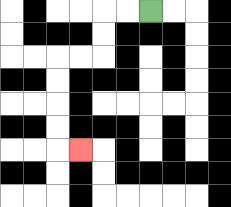{'start': '[6, 0]', 'end': '[3, 6]', 'path_directions': 'L,L,D,D,L,L,D,D,D,D,R', 'path_coordinates': '[[6, 0], [5, 0], [4, 0], [4, 1], [4, 2], [3, 2], [2, 2], [2, 3], [2, 4], [2, 5], [2, 6], [3, 6]]'}